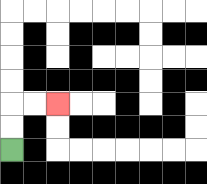{'start': '[0, 6]', 'end': '[2, 4]', 'path_directions': 'U,U,R,R', 'path_coordinates': '[[0, 6], [0, 5], [0, 4], [1, 4], [2, 4]]'}